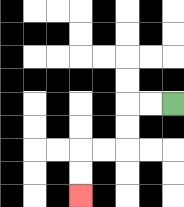{'start': '[7, 4]', 'end': '[3, 8]', 'path_directions': 'L,L,D,D,L,L,D,D', 'path_coordinates': '[[7, 4], [6, 4], [5, 4], [5, 5], [5, 6], [4, 6], [3, 6], [3, 7], [3, 8]]'}